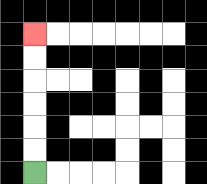{'start': '[1, 7]', 'end': '[1, 1]', 'path_directions': 'U,U,U,U,U,U', 'path_coordinates': '[[1, 7], [1, 6], [1, 5], [1, 4], [1, 3], [1, 2], [1, 1]]'}